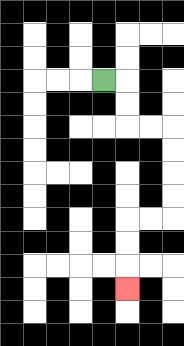{'start': '[4, 3]', 'end': '[5, 12]', 'path_directions': 'R,D,D,R,R,D,D,D,D,L,L,D,D,D', 'path_coordinates': '[[4, 3], [5, 3], [5, 4], [5, 5], [6, 5], [7, 5], [7, 6], [7, 7], [7, 8], [7, 9], [6, 9], [5, 9], [5, 10], [5, 11], [5, 12]]'}